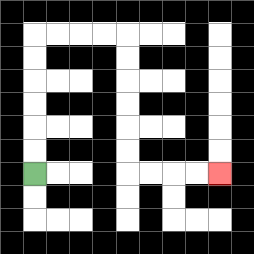{'start': '[1, 7]', 'end': '[9, 7]', 'path_directions': 'U,U,U,U,U,U,R,R,R,R,D,D,D,D,D,D,R,R,R,R', 'path_coordinates': '[[1, 7], [1, 6], [1, 5], [1, 4], [1, 3], [1, 2], [1, 1], [2, 1], [3, 1], [4, 1], [5, 1], [5, 2], [5, 3], [5, 4], [5, 5], [5, 6], [5, 7], [6, 7], [7, 7], [8, 7], [9, 7]]'}